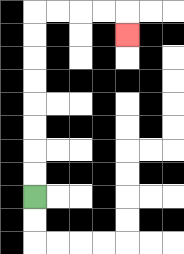{'start': '[1, 8]', 'end': '[5, 1]', 'path_directions': 'U,U,U,U,U,U,U,U,R,R,R,R,D', 'path_coordinates': '[[1, 8], [1, 7], [1, 6], [1, 5], [1, 4], [1, 3], [1, 2], [1, 1], [1, 0], [2, 0], [3, 0], [4, 0], [5, 0], [5, 1]]'}